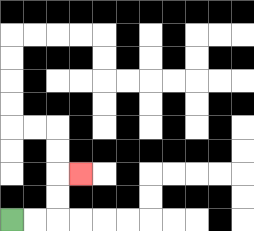{'start': '[0, 9]', 'end': '[3, 7]', 'path_directions': 'R,R,U,U,R', 'path_coordinates': '[[0, 9], [1, 9], [2, 9], [2, 8], [2, 7], [3, 7]]'}